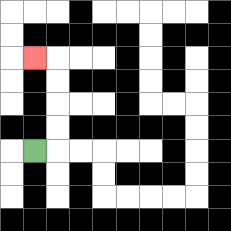{'start': '[1, 6]', 'end': '[1, 2]', 'path_directions': 'R,U,U,U,U,L', 'path_coordinates': '[[1, 6], [2, 6], [2, 5], [2, 4], [2, 3], [2, 2], [1, 2]]'}